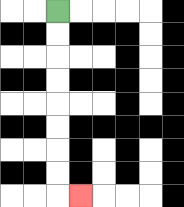{'start': '[2, 0]', 'end': '[3, 8]', 'path_directions': 'D,D,D,D,D,D,D,D,R', 'path_coordinates': '[[2, 0], [2, 1], [2, 2], [2, 3], [2, 4], [2, 5], [2, 6], [2, 7], [2, 8], [3, 8]]'}